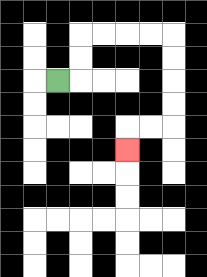{'start': '[2, 3]', 'end': '[5, 6]', 'path_directions': 'R,U,U,R,R,R,R,D,D,D,D,L,L,D', 'path_coordinates': '[[2, 3], [3, 3], [3, 2], [3, 1], [4, 1], [5, 1], [6, 1], [7, 1], [7, 2], [7, 3], [7, 4], [7, 5], [6, 5], [5, 5], [5, 6]]'}